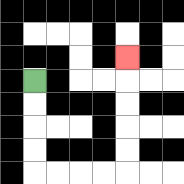{'start': '[1, 3]', 'end': '[5, 2]', 'path_directions': 'D,D,D,D,R,R,R,R,U,U,U,U,U', 'path_coordinates': '[[1, 3], [1, 4], [1, 5], [1, 6], [1, 7], [2, 7], [3, 7], [4, 7], [5, 7], [5, 6], [5, 5], [5, 4], [5, 3], [5, 2]]'}